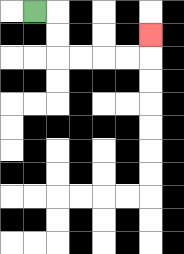{'start': '[1, 0]', 'end': '[6, 1]', 'path_directions': 'R,D,D,R,R,R,R,U', 'path_coordinates': '[[1, 0], [2, 0], [2, 1], [2, 2], [3, 2], [4, 2], [5, 2], [6, 2], [6, 1]]'}